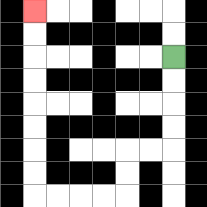{'start': '[7, 2]', 'end': '[1, 0]', 'path_directions': 'D,D,D,D,L,L,D,D,L,L,L,L,U,U,U,U,U,U,U,U', 'path_coordinates': '[[7, 2], [7, 3], [7, 4], [7, 5], [7, 6], [6, 6], [5, 6], [5, 7], [5, 8], [4, 8], [3, 8], [2, 8], [1, 8], [1, 7], [1, 6], [1, 5], [1, 4], [1, 3], [1, 2], [1, 1], [1, 0]]'}